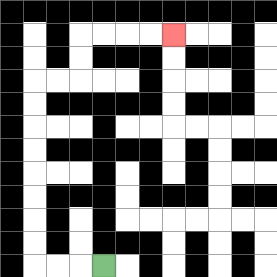{'start': '[4, 11]', 'end': '[7, 1]', 'path_directions': 'L,L,L,U,U,U,U,U,U,U,U,R,R,U,U,R,R,R,R', 'path_coordinates': '[[4, 11], [3, 11], [2, 11], [1, 11], [1, 10], [1, 9], [1, 8], [1, 7], [1, 6], [1, 5], [1, 4], [1, 3], [2, 3], [3, 3], [3, 2], [3, 1], [4, 1], [5, 1], [6, 1], [7, 1]]'}